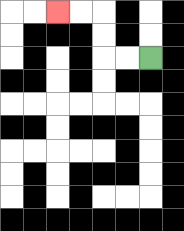{'start': '[6, 2]', 'end': '[2, 0]', 'path_directions': 'L,L,U,U,L,L', 'path_coordinates': '[[6, 2], [5, 2], [4, 2], [4, 1], [4, 0], [3, 0], [2, 0]]'}